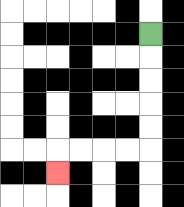{'start': '[6, 1]', 'end': '[2, 7]', 'path_directions': 'D,D,D,D,D,L,L,L,L,D', 'path_coordinates': '[[6, 1], [6, 2], [6, 3], [6, 4], [6, 5], [6, 6], [5, 6], [4, 6], [3, 6], [2, 6], [2, 7]]'}